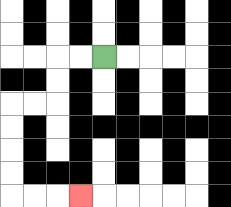{'start': '[4, 2]', 'end': '[3, 8]', 'path_directions': 'L,L,D,D,L,L,D,D,D,D,R,R,R', 'path_coordinates': '[[4, 2], [3, 2], [2, 2], [2, 3], [2, 4], [1, 4], [0, 4], [0, 5], [0, 6], [0, 7], [0, 8], [1, 8], [2, 8], [3, 8]]'}